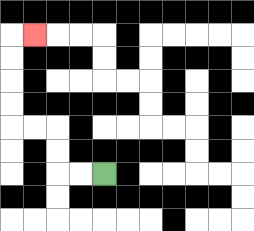{'start': '[4, 7]', 'end': '[1, 1]', 'path_directions': 'L,L,U,U,L,L,U,U,U,U,R', 'path_coordinates': '[[4, 7], [3, 7], [2, 7], [2, 6], [2, 5], [1, 5], [0, 5], [0, 4], [0, 3], [0, 2], [0, 1], [1, 1]]'}